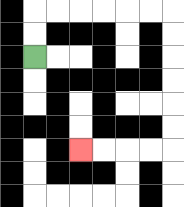{'start': '[1, 2]', 'end': '[3, 6]', 'path_directions': 'U,U,R,R,R,R,R,R,D,D,D,D,D,D,L,L,L,L', 'path_coordinates': '[[1, 2], [1, 1], [1, 0], [2, 0], [3, 0], [4, 0], [5, 0], [6, 0], [7, 0], [7, 1], [7, 2], [7, 3], [7, 4], [7, 5], [7, 6], [6, 6], [5, 6], [4, 6], [3, 6]]'}